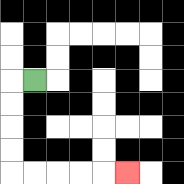{'start': '[1, 3]', 'end': '[5, 7]', 'path_directions': 'L,D,D,D,D,R,R,R,R,R', 'path_coordinates': '[[1, 3], [0, 3], [0, 4], [0, 5], [0, 6], [0, 7], [1, 7], [2, 7], [3, 7], [4, 7], [5, 7]]'}